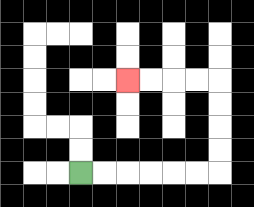{'start': '[3, 7]', 'end': '[5, 3]', 'path_directions': 'R,R,R,R,R,R,U,U,U,U,L,L,L,L', 'path_coordinates': '[[3, 7], [4, 7], [5, 7], [6, 7], [7, 7], [8, 7], [9, 7], [9, 6], [9, 5], [9, 4], [9, 3], [8, 3], [7, 3], [6, 3], [5, 3]]'}